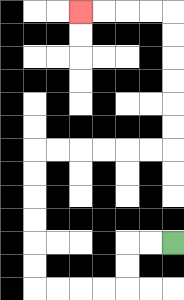{'start': '[7, 10]', 'end': '[3, 0]', 'path_directions': 'L,L,D,D,L,L,L,L,U,U,U,U,U,U,R,R,R,R,R,R,U,U,U,U,U,U,L,L,L,L', 'path_coordinates': '[[7, 10], [6, 10], [5, 10], [5, 11], [5, 12], [4, 12], [3, 12], [2, 12], [1, 12], [1, 11], [1, 10], [1, 9], [1, 8], [1, 7], [1, 6], [2, 6], [3, 6], [4, 6], [5, 6], [6, 6], [7, 6], [7, 5], [7, 4], [7, 3], [7, 2], [7, 1], [7, 0], [6, 0], [5, 0], [4, 0], [3, 0]]'}